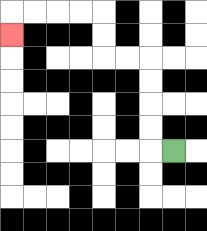{'start': '[7, 6]', 'end': '[0, 1]', 'path_directions': 'L,U,U,U,U,L,L,U,U,L,L,L,L,D', 'path_coordinates': '[[7, 6], [6, 6], [6, 5], [6, 4], [6, 3], [6, 2], [5, 2], [4, 2], [4, 1], [4, 0], [3, 0], [2, 0], [1, 0], [0, 0], [0, 1]]'}